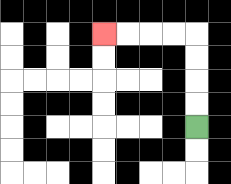{'start': '[8, 5]', 'end': '[4, 1]', 'path_directions': 'U,U,U,U,L,L,L,L', 'path_coordinates': '[[8, 5], [8, 4], [8, 3], [8, 2], [8, 1], [7, 1], [6, 1], [5, 1], [4, 1]]'}